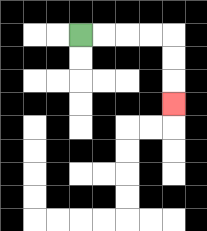{'start': '[3, 1]', 'end': '[7, 4]', 'path_directions': 'R,R,R,R,D,D,D', 'path_coordinates': '[[3, 1], [4, 1], [5, 1], [6, 1], [7, 1], [7, 2], [7, 3], [7, 4]]'}